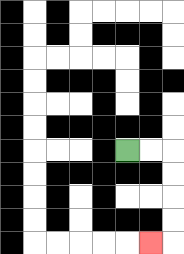{'start': '[5, 6]', 'end': '[6, 10]', 'path_directions': 'R,R,D,D,D,D,L', 'path_coordinates': '[[5, 6], [6, 6], [7, 6], [7, 7], [7, 8], [7, 9], [7, 10], [6, 10]]'}